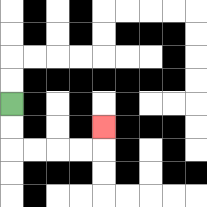{'start': '[0, 4]', 'end': '[4, 5]', 'path_directions': 'D,D,R,R,R,R,U', 'path_coordinates': '[[0, 4], [0, 5], [0, 6], [1, 6], [2, 6], [3, 6], [4, 6], [4, 5]]'}